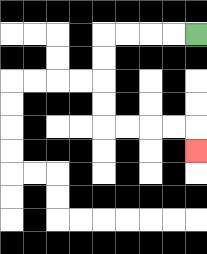{'start': '[8, 1]', 'end': '[8, 6]', 'path_directions': 'L,L,L,L,D,D,D,D,R,R,R,R,D', 'path_coordinates': '[[8, 1], [7, 1], [6, 1], [5, 1], [4, 1], [4, 2], [4, 3], [4, 4], [4, 5], [5, 5], [6, 5], [7, 5], [8, 5], [8, 6]]'}